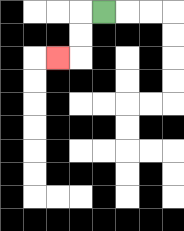{'start': '[4, 0]', 'end': '[2, 2]', 'path_directions': 'L,D,D,L', 'path_coordinates': '[[4, 0], [3, 0], [3, 1], [3, 2], [2, 2]]'}